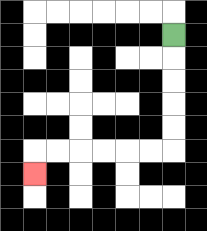{'start': '[7, 1]', 'end': '[1, 7]', 'path_directions': 'D,D,D,D,D,L,L,L,L,L,L,D', 'path_coordinates': '[[7, 1], [7, 2], [7, 3], [7, 4], [7, 5], [7, 6], [6, 6], [5, 6], [4, 6], [3, 6], [2, 6], [1, 6], [1, 7]]'}